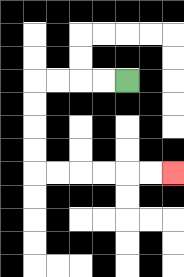{'start': '[5, 3]', 'end': '[7, 7]', 'path_directions': 'L,L,L,L,D,D,D,D,R,R,R,R,R,R', 'path_coordinates': '[[5, 3], [4, 3], [3, 3], [2, 3], [1, 3], [1, 4], [1, 5], [1, 6], [1, 7], [2, 7], [3, 7], [4, 7], [5, 7], [6, 7], [7, 7]]'}